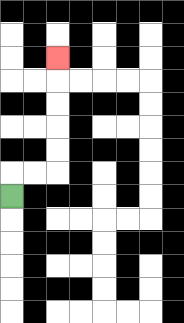{'start': '[0, 8]', 'end': '[2, 2]', 'path_directions': 'U,R,R,U,U,U,U,U', 'path_coordinates': '[[0, 8], [0, 7], [1, 7], [2, 7], [2, 6], [2, 5], [2, 4], [2, 3], [2, 2]]'}